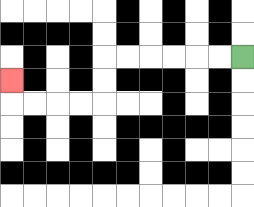{'start': '[10, 2]', 'end': '[0, 3]', 'path_directions': 'L,L,L,L,L,L,D,D,L,L,L,L,U', 'path_coordinates': '[[10, 2], [9, 2], [8, 2], [7, 2], [6, 2], [5, 2], [4, 2], [4, 3], [4, 4], [3, 4], [2, 4], [1, 4], [0, 4], [0, 3]]'}